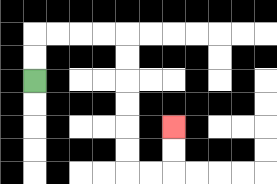{'start': '[1, 3]', 'end': '[7, 5]', 'path_directions': 'U,U,R,R,R,R,D,D,D,D,D,D,R,R,U,U', 'path_coordinates': '[[1, 3], [1, 2], [1, 1], [2, 1], [3, 1], [4, 1], [5, 1], [5, 2], [5, 3], [5, 4], [5, 5], [5, 6], [5, 7], [6, 7], [7, 7], [7, 6], [7, 5]]'}